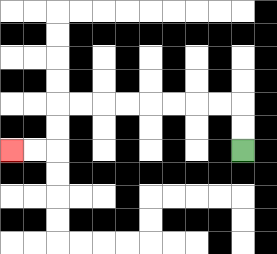{'start': '[10, 6]', 'end': '[0, 6]', 'path_directions': 'U,U,L,L,L,L,L,L,L,L,D,D,L,L', 'path_coordinates': '[[10, 6], [10, 5], [10, 4], [9, 4], [8, 4], [7, 4], [6, 4], [5, 4], [4, 4], [3, 4], [2, 4], [2, 5], [2, 6], [1, 6], [0, 6]]'}